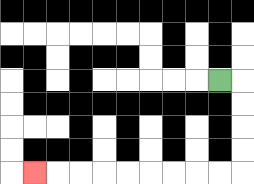{'start': '[9, 3]', 'end': '[1, 7]', 'path_directions': 'R,D,D,D,D,L,L,L,L,L,L,L,L,L', 'path_coordinates': '[[9, 3], [10, 3], [10, 4], [10, 5], [10, 6], [10, 7], [9, 7], [8, 7], [7, 7], [6, 7], [5, 7], [4, 7], [3, 7], [2, 7], [1, 7]]'}